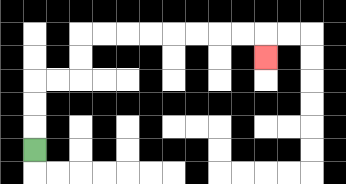{'start': '[1, 6]', 'end': '[11, 2]', 'path_directions': 'U,U,U,R,R,U,U,R,R,R,R,R,R,R,R,D', 'path_coordinates': '[[1, 6], [1, 5], [1, 4], [1, 3], [2, 3], [3, 3], [3, 2], [3, 1], [4, 1], [5, 1], [6, 1], [7, 1], [8, 1], [9, 1], [10, 1], [11, 1], [11, 2]]'}